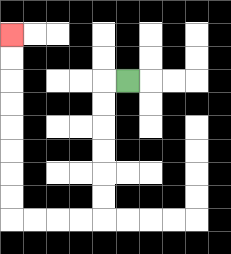{'start': '[5, 3]', 'end': '[0, 1]', 'path_directions': 'L,D,D,D,D,D,D,L,L,L,L,U,U,U,U,U,U,U,U', 'path_coordinates': '[[5, 3], [4, 3], [4, 4], [4, 5], [4, 6], [4, 7], [4, 8], [4, 9], [3, 9], [2, 9], [1, 9], [0, 9], [0, 8], [0, 7], [0, 6], [0, 5], [0, 4], [0, 3], [0, 2], [0, 1]]'}